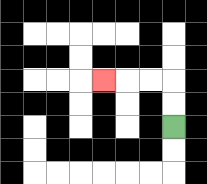{'start': '[7, 5]', 'end': '[4, 3]', 'path_directions': 'U,U,L,L,L', 'path_coordinates': '[[7, 5], [7, 4], [7, 3], [6, 3], [5, 3], [4, 3]]'}